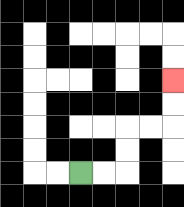{'start': '[3, 7]', 'end': '[7, 3]', 'path_directions': 'R,R,U,U,R,R,U,U', 'path_coordinates': '[[3, 7], [4, 7], [5, 7], [5, 6], [5, 5], [6, 5], [7, 5], [7, 4], [7, 3]]'}